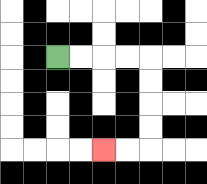{'start': '[2, 2]', 'end': '[4, 6]', 'path_directions': 'R,R,R,R,D,D,D,D,L,L', 'path_coordinates': '[[2, 2], [3, 2], [4, 2], [5, 2], [6, 2], [6, 3], [6, 4], [6, 5], [6, 6], [5, 6], [4, 6]]'}